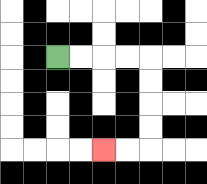{'start': '[2, 2]', 'end': '[4, 6]', 'path_directions': 'R,R,R,R,D,D,D,D,L,L', 'path_coordinates': '[[2, 2], [3, 2], [4, 2], [5, 2], [6, 2], [6, 3], [6, 4], [6, 5], [6, 6], [5, 6], [4, 6]]'}